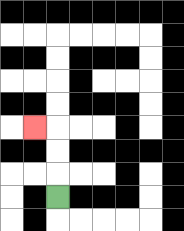{'start': '[2, 8]', 'end': '[1, 5]', 'path_directions': 'U,U,U,L', 'path_coordinates': '[[2, 8], [2, 7], [2, 6], [2, 5], [1, 5]]'}